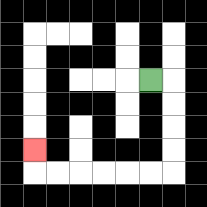{'start': '[6, 3]', 'end': '[1, 6]', 'path_directions': 'R,D,D,D,D,L,L,L,L,L,L,U', 'path_coordinates': '[[6, 3], [7, 3], [7, 4], [7, 5], [7, 6], [7, 7], [6, 7], [5, 7], [4, 7], [3, 7], [2, 7], [1, 7], [1, 6]]'}